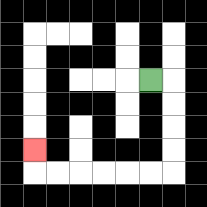{'start': '[6, 3]', 'end': '[1, 6]', 'path_directions': 'R,D,D,D,D,L,L,L,L,L,L,U', 'path_coordinates': '[[6, 3], [7, 3], [7, 4], [7, 5], [7, 6], [7, 7], [6, 7], [5, 7], [4, 7], [3, 7], [2, 7], [1, 7], [1, 6]]'}